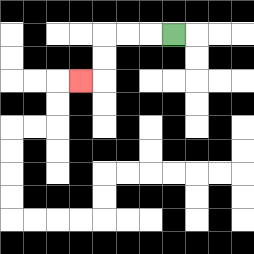{'start': '[7, 1]', 'end': '[3, 3]', 'path_directions': 'L,L,L,D,D,L', 'path_coordinates': '[[7, 1], [6, 1], [5, 1], [4, 1], [4, 2], [4, 3], [3, 3]]'}